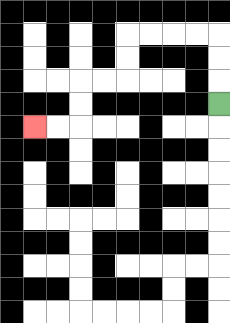{'start': '[9, 4]', 'end': '[1, 5]', 'path_directions': 'U,U,U,L,L,L,L,D,D,L,L,D,D,L,L', 'path_coordinates': '[[9, 4], [9, 3], [9, 2], [9, 1], [8, 1], [7, 1], [6, 1], [5, 1], [5, 2], [5, 3], [4, 3], [3, 3], [3, 4], [3, 5], [2, 5], [1, 5]]'}